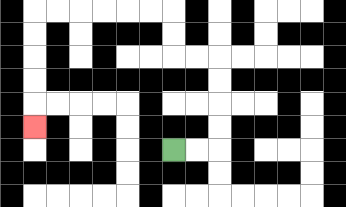{'start': '[7, 6]', 'end': '[1, 5]', 'path_directions': 'R,R,U,U,U,U,L,L,U,U,L,L,L,L,L,L,D,D,D,D,D', 'path_coordinates': '[[7, 6], [8, 6], [9, 6], [9, 5], [9, 4], [9, 3], [9, 2], [8, 2], [7, 2], [7, 1], [7, 0], [6, 0], [5, 0], [4, 0], [3, 0], [2, 0], [1, 0], [1, 1], [1, 2], [1, 3], [1, 4], [1, 5]]'}